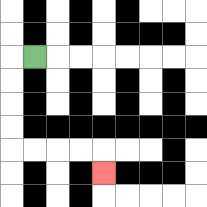{'start': '[1, 2]', 'end': '[4, 7]', 'path_directions': 'L,D,D,D,D,R,R,R,R,D', 'path_coordinates': '[[1, 2], [0, 2], [0, 3], [0, 4], [0, 5], [0, 6], [1, 6], [2, 6], [3, 6], [4, 6], [4, 7]]'}